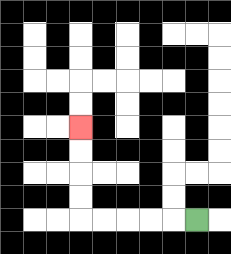{'start': '[8, 9]', 'end': '[3, 5]', 'path_directions': 'L,L,L,L,L,U,U,U,U', 'path_coordinates': '[[8, 9], [7, 9], [6, 9], [5, 9], [4, 9], [3, 9], [3, 8], [3, 7], [3, 6], [3, 5]]'}